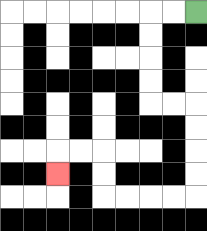{'start': '[8, 0]', 'end': '[2, 7]', 'path_directions': 'L,L,D,D,D,D,R,R,D,D,D,D,L,L,L,L,U,U,L,L,D', 'path_coordinates': '[[8, 0], [7, 0], [6, 0], [6, 1], [6, 2], [6, 3], [6, 4], [7, 4], [8, 4], [8, 5], [8, 6], [8, 7], [8, 8], [7, 8], [6, 8], [5, 8], [4, 8], [4, 7], [4, 6], [3, 6], [2, 6], [2, 7]]'}